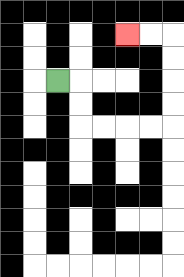{'start': '[2, 3]', 'end': '[5, 1]', 'path_directions': 'R,D,D,R,R,R,R,U,U,U,U,L,L', 'path_coordinates': '[[2, 3], [3, 3], [3, 4], [3, 5], [4, 5], [5, 5], [6, 5], [7, 5], [7, 4], [7, 3], [7, 2], [7, 1], [6, 1], [5, 1]]'}